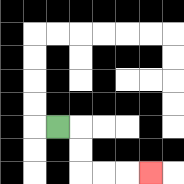{'start': '[2, 5]', 'end': '[6, 7]', 'path_directions': 'R,D,D,R,R,R', 'path_coordinates': '[[2, 5], [3, 5], [3, 6], [3, 7], [4, 7], [5, 7], [6, 7]]'}